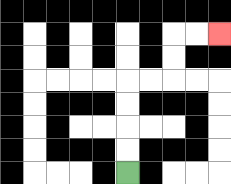{'start': '[5, 7]', 'end': '[9, 1]', 'path_directions': 'U,U,U,U,R,R,U,U,R,R', 'path_coordinates': '[[5, 7], [5, 6], [5, 5], [5, 4], [5, 3], [6, 3], [7, 3], [7, 2], [7, 1], [8, 1], [9, 1]]'}